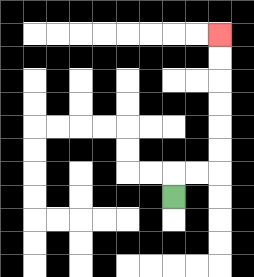{'start': '[7, 8]', 'end': '[9, 1]', 'path_directions': 'U,R,R,U,U,U,U,U,U', 'path_coordinates': '[[7, 8], [7, 7], [8, 7], [9, 7], [9, 6], [9, 5], [9, 4], [9, 3], [9, 2], [9, 1]]'}